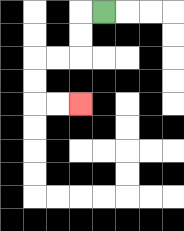{'start': '[4, 0]', 'end': '[3, 4]', 'path_directions': 'L,D,D,L,L,D,D,R,R', 'path_coordinates': '[[4, 0], [3, 0], [3, 1], [3, 2], [2, 2], [1, 2], [1, 3], [1, 4], [2, 4], [3, 4]]'}